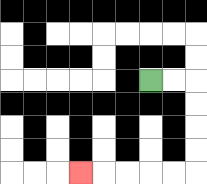{'start': '[6, 3]', 'end': '[3, 7]', 'path_directions': 'R,R,D,D,D,D,L,L,L,L,L', 'path_coordinates': '[[6, 3], [7, 3], [8, 3], [8, 4], [8, 5], [8, 6], [8, 7], [7, 7], [6, 7], [5, 7], [4, 7], [3, 7]]'}